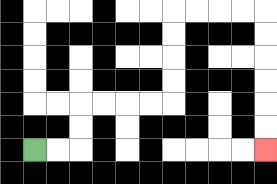{'start': '[1, 6]', 'end': '[11, 6]', 'path_directions': 'R,R,U,U,R,R,R,R,U,U,U,U,R,R,R,R,D,D,D,D,D,D', 'path_coordinates': '[[1, 6], [2, 6], [3, 6], [3, 5], [3, 4], [4, 4], [5, 4], [6, 4], [7, 4], [7, 3], [7, 2], [7, 1], [7, 0], [8, 0], [9, 0], [10, 0], [11, 0], [11, 1], [11, 2], [11, 3], [11, 4], [11, 5], [11, 6]]'}